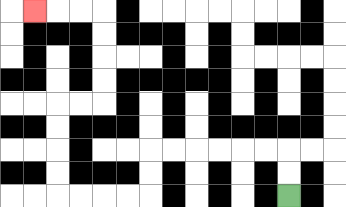{'start': '[12, 8]', 'end': '[1, 0]', 'path_directions': 'U,U,L,L,L,L,L,L,D,D,L,L,L,L,U,U,U,U,R,R,U,U,U,U,L,L,L', 'path_coordinates': '[[12, 8], [12, 7], [12, 6], [11, 6], [10, 6], [9, 6], [8, 6], [7, 6], [6, 6], [6, 7], [6, 8], [5, 8], [4, 8], [3, 8], [2, 8], [2, 7], [2, 6], [2, 5], [2, 4], [3, 4], [4, 4], [4, 3], [4, 2], [4, 1], [4, 0], [3, 0], [2, 0], [1, 0]]'}